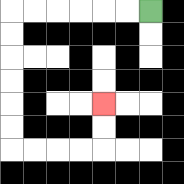{'start': '[6, 0]', 'end': '[4, 4]', 'path_directions': 'L,L,L,L,L,L,D,D,D,D,D,D,R,R,R,R,U,U', 'path_coordinates': '[[6, 0], [5, 0], [4, 0], [3, 0], [2, 0], [1, 0], [0, 0], [0, 1], [0, 2], [0, 3], [0, 4], [0, 5], [0, 6], [1, 6], [2, 6], [3, 6], [4, 6], [4, 5], [4, 4]]'}